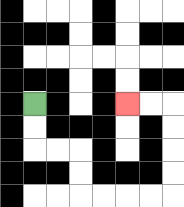{'start': '[1, 4]', 'end': '[5, 4]', 'path_directions': 'D,D,R,R,D,D,R,R,R,R,U,U,U,U,L,L', 'path_coordinates': '[[1, 4], [1, 5], [1, 6], [2, 6], [3, 6], [3, 7], [3, 8], [4, 8], [5, 8], [6, 8], [7, 8], [7, 7], [7, 6], [7, 5], [7, 4], [6, 4], [5, 4]]'}